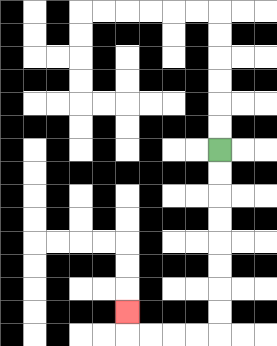{'start': '[9, 6]', 'end': '[5, 13]', 'path_directions': 'D,D,D,D,D,D,D,D,L,L,L,L,U', 'path_coordinates': '[[9, 6], [9, 7], [9, 8], [9, 9], [9, 10], [9, 11], [9, 12], [9, 13], [9, 14], [8, 14], [7, 14], [6, 14], [5, 14], [5, 13]]'}